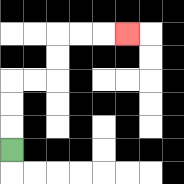{'start': '[0, 6]', 'end': '[5, 1]', 'path_directions': 'U,U,U,R,R,U,U,R,R,R', 'path_coordinates': '[[0, 6], [0, 5], [0, 4], [0, 3], [1, 3], [2, 3], [2, 2], [2, 1], [3, 1], [4, 1], [5, 1]]'}